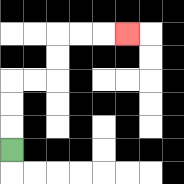{'start': '[0, 6]', 'end': '[5, 1]', 'path_directions': 'U,U,U,R,R,U,U,R,R,R', 'path_coordinates': '[[0, 6], [0, 5], [0, 4], [0, 3], [1, 3], [2, 3], [2, 2], [2, 1], [3, 1], [4, 1], [5, 1]]'}